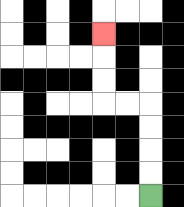{'start': '[6, 8]', 'end': '[4, 1]', 'path_directions': 'U,U,U,U,L,L,U,U,U', 'path_coordinates': '[[6, 8], [6, 7], [6, 6], [6, 5], [6, 4], [5, 4], [4, 4], [4, 3], [4, 2], [4, 1]]'}